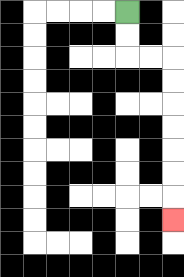{'start': '[5, 0]', 'end': '[7, 9]', 'path_directions': 'D,D,R,R,D,D,D,D,D,D,D', 'path_coordinates': '[[5, 0], [5, 1], [5, 2], [6, 2], [7, 2], [7, 3], [7, 4], [7, 5], [7, 6], [7, 7], [7, 8], [7, 9]]'}